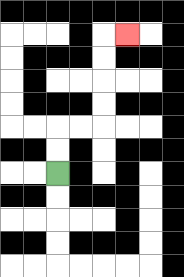{'start': '[2, 7]', 'end': '[5, 1]', 'path_directions': 'U,U,R,R,U,U,U,U,R', 'path_coordinates': '[[2, 7], [2, 6], [2, 5], [3, 5], [4, 5], [4, 4], [4, 3], [4, 2], [4, 1], [5, 1]]'}